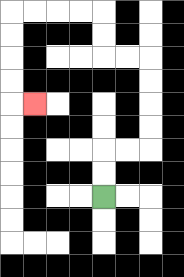{'start': '[4, 8]', 'end': '[1, 4]', 'path_directions': 'U,U,R,R,U,U,U,U,L,L,U,U,L,L,L,L,D,D,D,D,R', 'path_coordinates': '[[4, 8], [4, 7], [4, 6], [5, 6], [6, 6], [6, 5], [6, 4], [6, 3], [6, 2], [5, 2], [4, 2], [4, 1], [4, 0], [3, 0], [2, 0], [1, 0], [0, 0], [0, 1], [0, 2], [0, 3], [0, 4], [1, 4]]'}